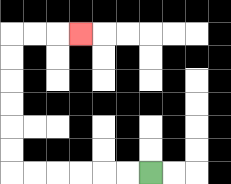{'start': '[6, 7]', 'end': '[3, 1]', 'path_directions': 'L,L,L,L,L,L,U,U,U,U,U,U,R,R,R', 'path_coordinates': '[[6, 7], [5, 7], [4, 7], [3, 7], [2, 7], [1, 7], [0, 7], [0, 6], [0, 5], [0, 4], [0, 3], [0, 2], [0, 1], [1, 1], [2, 1], [3, 1]]'}